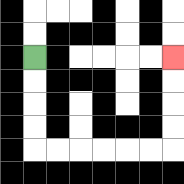{'start': '[1, 2]', 'end': '[7, 2]', 'path_directions': 'D,D,D,D,R,R,R,R,R,R,U,U,U,U', 'path_coordinates': '[[1, 2], [1, 3], [1, 4], [1, 5], [1, 6], [2, 6], [3, 6], [4, 6], [5, 6], [6, 6], [7, 6], [7, 5], [7, 4], [7, 3], [7, 2]]'}